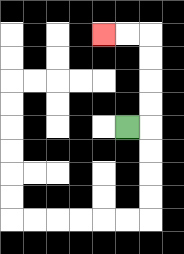{'start': '[5, 5]', 'end': '[4, 1]', 'path_directions': 'R,U,U,U,U,L,L', 'path_coordinates': '[[5, 5], [6, 5], [6, 4], [6, 3], [6, 2], [6, 1], [5, 1], [4, 1]]'}